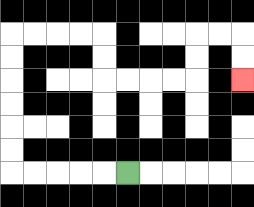{'start': '[5, 7]', 'end': '[10, 3]', 'path_directions': 'L,L,L,L,L,U,U,U,U,U,U,R,R,R,R,D,D,R,R,R,R,U,U,R,R,D,D', 'path_coordinates': '[[5, 7], [4, 7], [3, 7], [2, 7], [1, 7], [0, 7], [0, 6], [0, 5], [0, 4], [0, 3], [0, 2], [0, 1], [1, 1], [2, 1], [3, 1], [4, 1], [4, 2], [4, 3], [5, 3], [6, 3], [7, 3], [8, 3], [8, 2], [8, 1], [9, 1], [10, 1], [10, 2], [10, 3]]'}